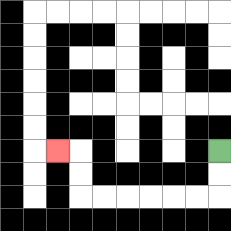{'start': '[9, 6]', 'end': '[2, 6]', 'path_directions': 'D,D,L,L,L,L,L,L,U,U,L', 'path_coordinates': '[[9, 6], [9, 7], [9, 8], [8, 8], [7, 8], [6, 8], [5, 8], [4, 8], [3, 8], [3, 7], [3, 6], [2, 6]]'}